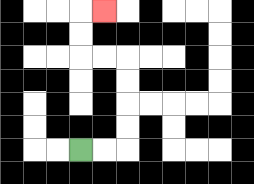{'start': '[3, 6]', 'end': '[4, 0]', 'path_directions': 'R,R,U,U,U,U,L,L,U,U,R', 'path_coordinates': '[[3, 6], [4, 6], [5, 6], [5, 5], [5, 4], [5, 3], [5, 2], [4, 2], [3, 2], [3, 1], [3, 0], [4, 0]]'}